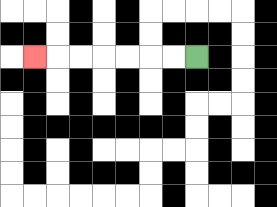{'start': '[8, 2]', 'end': '[1, 2]', 'path_directions': 'L,L,L,L,L,L,L', 'path_coordinates': '[[8, 2], [7, 2], [6, 2], [5, 2], [4, 2], [3, 2], [2, 2], [1, 2]]'}